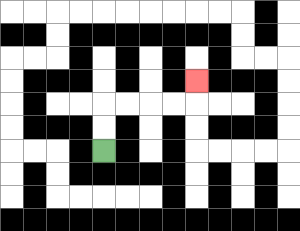{'start': '[4, 6]', 'end': '[8, 3]', 'path_directions': 'U,U,R,R,R,R,U', 'path_coordinates': '[[4, 6], [4, 5], [4, 4], [5, 4], [6, 4], [7, 4], [8, 4], [8, 3]]'}